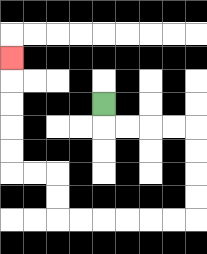{'start': '[4, 4]', 'end': '[0, 2]', 'path_directions': 'D,R,R,R,R,D,D,D,D,L,L,L,L,L,L,U,U,L,L,U,U,U,U,U', 'path_coordinates': '[[4, 4], [4, 5], [5, 5], [6, 5], [7, 5], [8, 5], [8, 6], [8, 7], [8, 8], [8, 9], [7, 9], [6, 9], [5, 9], [4, 9], [3, 9], [2, 9], [2, 8], [2, 7], [1, 7], [0, 7], [0, 6], [0, 5], [0, 4], [0, 3], [0, 2]]'}